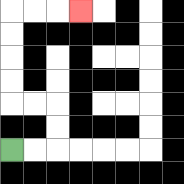{'start': '[0, 6]', 'end': '[3, 0]', 'path_directions': 'R,R,U,U,L,L,U,U,U,U,R,R,R', 'path_coordinates': '[[0, 6], [1, 6], [2, 6], [2, 5], [2, 4], [1, 4], [0, 4], [0, 3], [0, 2], [0, 1], [0, 0], [1, 0], [2, 0], [3, 0]]'}